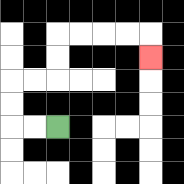{'start': '[2, 5]', 'end': '[6, 2]', 'path_directions': 'L,L,U,U,R,R,U,U,R,R,R,R,D', 'path_coordinates': '[[2, 5], [1, 5], [0, 5], [0, 4], [0, 3], [1, 3], [2, 3], [2, 2], [2, 1], [3, 1], [4, 1], [5, 1], [6, 1], [6, 2]]'}